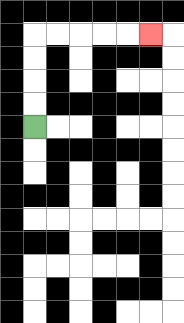{'start': '[1, 5]', 'end': '[6, 1]', 'path_directions': 'U,U,U,U,R,R,R,R,R', 'path_coordinates': '[[1, 5], [1, 4], [1, 3], [1, 2], [1, 1], [2, 1], [3, 1], [4, 1], [5, 1], [6, 1]]'}